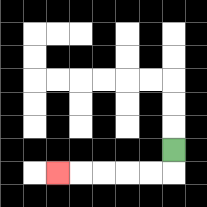{'start': '[7, 6]', 'end': '[2, 7]', 'path_directions': 'D,L,L,L,L,L', 'path_coordinates': '[[7, 6], [7, 7], [6, 7], [5, 7], [4, 7], [3, 7], [2, 7]]'}